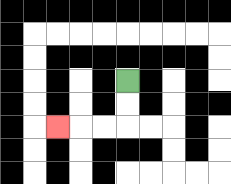{'start': '[5, 3]', 'end': '[2, 5]', 'path_directions': 'D,D,L,L,L', 'path_coordinates': '[[5, 3], [5, 4], [5, 5], [4, 5], [3, 5], [2, 5]]'}